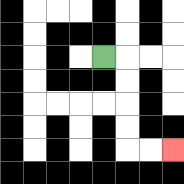{'start': '[4, 2]', 'end': '[7, 6]', 'path_directions': 'R,D,D,D,D,R,R', 'path_coordinates': '[[4, 2], [5, 2], [5, 3], [5, 4], [5, 5], [5, 6], [6, 6], [7, 6]]'}